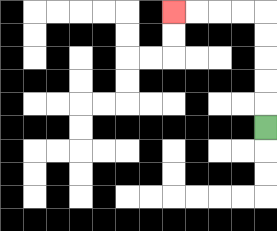{'start': '[11, 5]', 'end': '[7, 0]', 'path_directions': 'U,U,U,U,U,L,L,L,L', 'path_coordinates': '[[11, 5], [11, 4], [11, 3], [11, 2], [11, 1], [11, 0], [10, 0], [9, 0], [8, 0], [7, 0]]'}